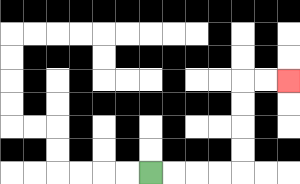{'start': '[6, 7]', 'end': '[12, 3]', 'path_directions': 'R,R,R,R,U,U,U,U,R,R', 'path_coordinates': '[[6, 7], [7, 7], [8, 7], [9, 7], [10, 7], [10, 6], [10, 5], [10, 4], [10, 3], [11, 3], [12, 3]]'}